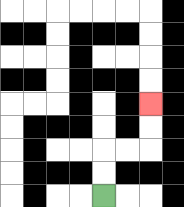{'start': '[4, 8]', 'end': '[6, 4]', 'path_directions': 'U,U,R,R,U,U', 'path_coordinates': '[[4, 8], [4, 7], [4, 6], [5, 6], [6, 6], [6, 5], [6, 4]]'}